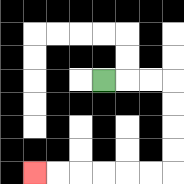{'start': '[4, 3]', 'end': '[1, 7]', 'path_directions': 'R,R,R,D,D,D,D,L,L,L,L,L,L', 'path_coordinates': '[[4, 3], [5, 3], [6, 3], [7, 3], [7, 4], [7, 5], [7, 6], [7, 7], [6, 7], [5, 7], [4, 7], [3, 7], [2, 7], [1, 7]]'}